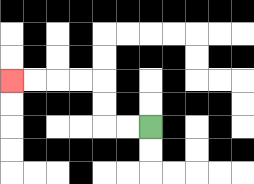{'start': '[6, 5]', 'end': '[0, 3]', 'path_directions': 'L,L,U,U,L,L,L,L', 'path_coordinates': '[[6, 5], [5, 5], [4, 5], [4, 4], [4, 3], [3, 3], [2, 3], [1, 3], [0, 3]]'}